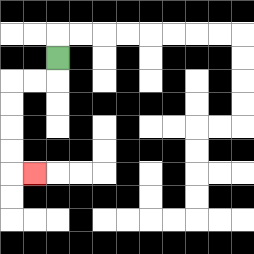{'start': '[2, 2]', 'end': '[1, 7]', 'path_directions': 'D,L,L,D,D,D,D,R', 'path_coordinates': '[[2, 2], [2, 3], [1, 3], [0, 3], [0, 4], [0, 5], [0, 6], [0, 7], [1, 7]]'}